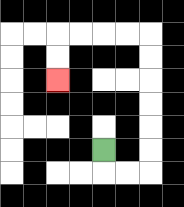{'start': '[4, 6]', 'end': '[2, 3]', 'path_directions': 'D,R,R,U,U,U,U,U,U,L,L,L,L,D,D', 'path_coordinates': '[[4, 6], [4, 7], [5, 7], [6, 7], [6, 6], [6, 5], [6, 4], [6, 3], [6, 2], [6, 1], [5, 1], [4, 1], [3, 1], [2, 1], [2, 2], [2, 3]]'}